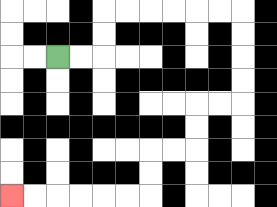{'start': '[2, 2]', 'end': '[0, 8]', 'path_directions': 'R,R,U,U,R,R,R,R,R,R,D,D,D,D,L,L,D,D,L,L,D,D,L,L,L,L,L,L', 'path_coordinates': '[[2, 2], [3, 2], [4, 2], [4, 1], [4, 0], [5, 0], [6, 0], [7, 0], [8, 0], [9, 0], [10, 0], [10, 1], [10, 2], [10, 3], [10, 4], [9, 4], [8, 4], [8, 5], [8, 6], [7, 6], [6, 6], [6, 7], [6, 8], [5, 8], [4, 8], [3, 8], [2, 8], [1, 8], [0, 8]]'}